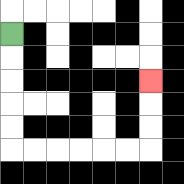{'start': '[0, 1]', 'end': '[6, 3]', 'path_directions': 'D,D,D,D,D,R,R,R,R,R,R,U,U,U', 'path_coordinates': '[[0, 1], [0, 2], [0, 3], [0, 4], [0, 5], [0, 6], [1, 6], [2, 6], [3, 6], [4, 6], [5, 6], [6, 6], [6, 5], [6, 4], [6, 3]]'}